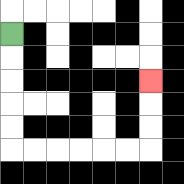{'start': '[0, 1]', 'end': '[6, 3]', 'path_directions': 'D,D,D,D,D,R,R,R,R,R,R,U,U,U', 'path_coordinates': '[[0, 1], [0, 2], [0, 3], [0, 4], [0, 5], [0, 6], [1, 6], [2, 6], [3, 6], [4, 6], [5, 6], [6, 6], [6, 5], [6, 4], [6, 3]]'}